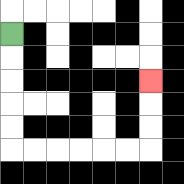{'start': '[0, 1]', 'end': '[6, 3]', 'path_directions': 'D,D,D,D,D,R,R,R,R,R,R,U,U,U', 'path_coordinates': '[[0, 1], [0, 2], [0, 3], [0, 4], [0, 5], [0, 6], [1, 6], [2, 6], [3, 6], [4, 6], [5, 6], [6, 6], [6, 5], [6, 4], [6, 3]]'}